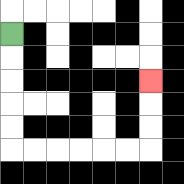{'start': '[0, 1]', 'end': '[6, 3]', 'path_directions': 'D,D,D,D,D,R,R,R,R,R,R,U,U,U', 'path_coordinates': '[[0, 1], [0, 2], [0, 3], [0, 4], [0, 5], [0, 6], [1, 6], [2, 6], [3, 6], [4, 6], [5, 6], [6, 6], [6, 5], [6, 4], [6, 3]]'}